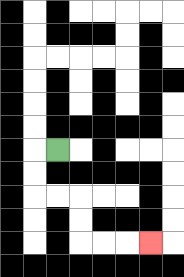{'start': '[2, 6]', 'end': '[6, 10]', 'path_directions': 'L,D,D,R,R,D,D,R,R,R', 'path_coordinates': '[[2, 6], [1, 6], [1, 7], [1, 8], [2, 8], [3, 8], [3, 9], [3, 10], [4, 10], [5, 10], [6, 10]]'}